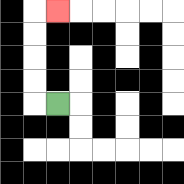{'start': '[2, 4]', 'end': '[2, 0]', 'path_directions': 'L,U,U,U,U,R', 'path_coordinates': '[[2, 4], [1, 4], [1, 3], [1, 2], [1, 1], [1, 0], [2, 0]]'}